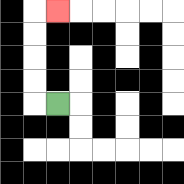{'start': '[2, 4]', 'end': '[2, 0]', 'path_directions': 'L,U,U,U,U,R', 'path_coordinates': '[[2, 4], [1, 4], [1, 3], [1, 2], [1, 1], [1, 0], [2, 0]]'}